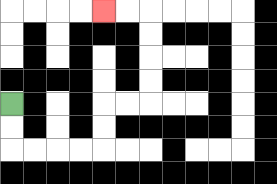{'start': '[0, 4]', 'end': '[4, 0]', 'path_directions': 'D,D,R,R,R,R,U,U,R,R,U,U,U,U,L,L', 'path_coordinates': '[[0, 4], [0, 5], [0, 6], [1, 6], [2, 6], [3, 6], [4, 6], [4, 5], [4, 4], [5, 4], [6, 4], [6, 3], [6, 2], [6, 1], [6, 0], [5, 0], [4, 0]]'}